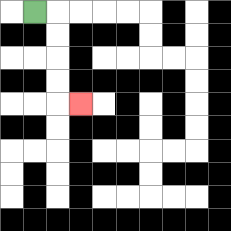{'start': '[1, 0]', 'end': '[3, 4]', 'path_directions': 'R,D,D,D,D,R', 'path_coordinates': '[[1, 0], [2, 0], [2, 1], [2, 2], [2, 3], [2, 4], [3, 4]]'}